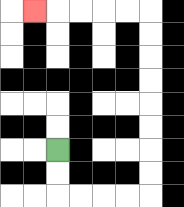{'start': '[2, 6]', 'end': '[1, 0]', 'path_directions': 'D,D,R,R,R,R,U,U,U,U,U,U,U,U,L,L,L,L,L', 'path_coordinates': '[[2, 6], [2, 7], [2, 8], [3, 8], [4, 8], [5, 8], [6, 8], [6, 7], [6, 6], [6, 5], [6, 4], [6, 3], [6, 2], [6, 1], [6, 0], [5, 0], [4, 0], [3, 0], [2, 0], [1, 0]]'}